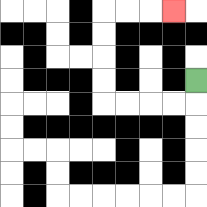{'start': '[8, 3]', 'end': '[7, 0]', 'path_directions': 'D,L,L,L,L,U,U,U,U,R,R,R', 'path_coordinates': '[[8, 3], [8, 4], [7, 4], [6, 4], [5, 4], [4, 4], [4, 3], [4, 2], [4, 1], [4, 0], [5, 0], [6, 0], [7, 0]]'}